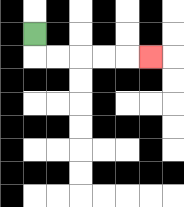{'start': '[1, 1]', 'end': '[6, 2]', 'path_directions': 'D,R,R,R,R,R', 'path_coordinates': '[[1, 1], [1, 2], [2, 2], [3, 2], [4, 2], [5, 2], [6, 2]]'}